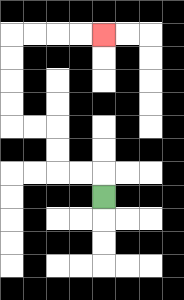{'start': '[4, 8]', 'end': '[4, 1]', 'path_directions': 'U,L,L,U,U,L,L,U,U,U,U,R,R,R,R', 'path_coordinates': '[[4, 8], [4, 7], [3, 7], [2, 7], [2, 6], [2, 5], [1, 5], [0, 5], [0, 4], [0, 3], [0, 2], [0, 1], [1, 1], [2, 1], [3, 1], [4, 1]]'}